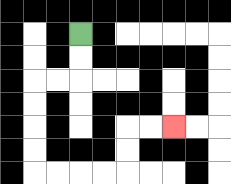{'start': '[3, 1]', 'end': '[7, 5]', 'path_directions': 'D,D,L,L,D,D,D,D,R,R,R,R,U,U,R,R', 'path_coordinates': '[[3, 1], [3, 2], [3, 3], [2, 3], [1, 3], [1, 4], [1, 5], [1, 6], [1, 7], [2, 7], [3, 7], [4, 7], [5, 7], [5, 6], [5, 5], [6, 5], [7, 5]]'}